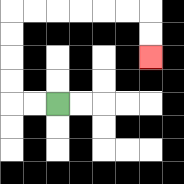{'start': '[2, 4]', 'end': '[6, 2]', 'path_directions': 'L,L,U,U,U,U,R,R,R,R,R,R,D,D', 'path_coordinates': '[[2, 4], [1, 4], [0, 4], [0, 3], [0, 2], [0, 1], [0, 0], [1, 0], [2, 0], [3, 0], [4, 0], [5, 0], [6, 0], [6, 1], [6, 2]]'}